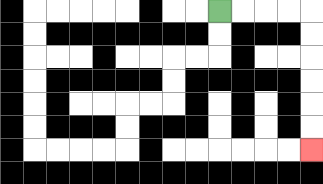{'start': '[9, 0]', 'end': '[13, 6]', 'path_directions': 'R,R,R,R,D,D,D,D,D,D', 'path_coordinates': '[[9, 0], [10, 0], [11, 0], [12, 0], [13, 0], [13, 1], [13, 2], [13, 3], [13, 4], [13, 5], [13, 6]]'}